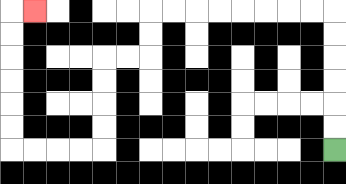{'start': '[14, 6]', 'end': '[1, 0]', 'path_directions': 'U,U,U,U,U,U,L,L,L,L,L,L,L,L,D,D,L,L,D,D,D,D,L,L,L,L,U,U,U,U,U,U,R', 'path_coordinates': '[[14, 6], [14, 5], [14, 4], [14, 3], [14, 2], [14, 1], [14, 0], [13, 0], [12, 0], [11, 0], [10, 0], [9, 0], [8, 0], [7, 0], [6, 0], [6, 1], [6, 2], [5, 2], [4, 2], [4, 3], [4, 4], [4, 5], [4, 6], [3, 6], [2, 6], [1, 6], [0, 6], [0, 5], [0, 4], [0, 3], [0, 2], [0, 1], [0, 0], [1, 0]]'}